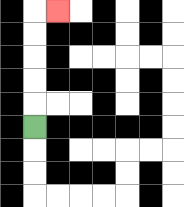{'start': '[1, 5]', 'end': '[2, 0]', 'path_directions': 'U,U,U,U,U,R', 'path_coordinates': '[[1, 5], [1, 4], [1, 3], [1, 2], [1, 1], [1, 0], [2, 0]]'}